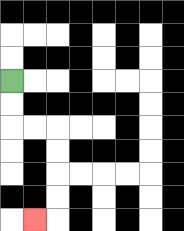{'start': '[0, 3]', 'end': '[1, 9]', 'path_directions': 'D,D,R,R,D,D,D,D,L', 'path_coordinates': '[[0, 3], [0, 4], [0, 5], [1, 5], [2, 5], [2, 6], [2, 7], [2, 8], [2, 9], [1, 9]]'}